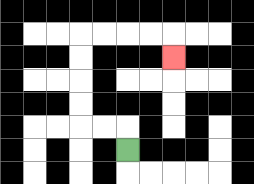{'start': '[5, 6]', 'end': '[7, 2]', 'path_directions': 'U,L,L,U,U,U,U,R,R,R,R,D', 'path_coordinates': '[[5, 6], [5, 5], [4, 5], [3, 5], [3, 4], [3, 3], [3, 2], [3, 1], [4, 1], [5, 1], [6, 1], [7, 1], [7, 2]]'}